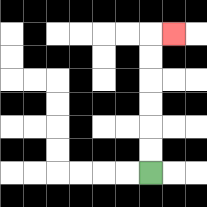{'start': '[6, 7]', 'end': '[7, 1]', 'path_directions': 'U,U,U,U,U,U,R', 'path_coordinates': '[[6, 7], [6, 6], [6, 5], [6, 4], [6, 3], [6, 2], [6, 1], [7, 1]]'}